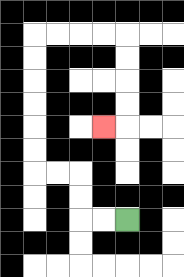{'start': '[5, 9]', 'end': '[4, 5]', 'path_directions': 'L,L,U,U,L,L,U,U,U,U,U,U,R,R,R,R,D,D,D,D,L', 'path_coordinates': '[[5, 9], [4, 9], [3, 9], [3, 8], [3, 7], [2, 7], [1, 7], [1, 6], [1, 5], [1, 4], [1, 3], [1, 2], [1, 1], [2, 1], [3, 1], [4, 1], [5, 1], [5, 2], [5, 3], [5, 4], [5, 5], [4, 5]]'}